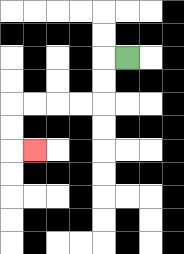{'start': '[5, 2]', 'end': '[1, 6]', 'path_directions': 'L,D,D,L,L,L,L,D,D,R', 'path_coordinates': '[[5, 2], [4, 2], [4, 3], [4, 4], [3, 4], [2, 4], [1, 4], [0, 4], [0, 5], [0, 6], [1, 6]]'}